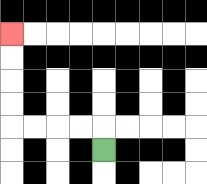{'start': '[4, 6]', 'end': '[0, 1]', 'path_directions': 'U,L,L,L,L,U,U,U,U', 'path_coordinates': '[[4, 6], [4, 5], [3, 5], [2, 5], [1, 5], [0, 5], [0, 4], [0, 3], [0, 2], [0, 1]]'}